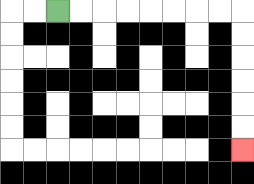{'start': '[2, 0]', 'end': '[10, 6]', 'path_directions': 'R,R,R,R,R,R,R,R,D,D,D,D,D,D', 'path_coordinates': '[[2, 0], [3, 0], [4, 0], [5, 0], [6, 0], [7, 0], [8, 0], [9, 0], [10, 0], [10, 1], [10, 2], [10, 3], [10, 4], [10, 5], [10, 6]]'}